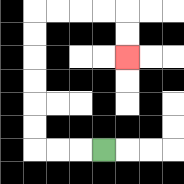{'start': '[4, 6]', 'end': '[5, 2]', 'path_directions': 'L,L,L,U,U,U,U,U,U,R,R,R,R,D,D', 'path_coordinates': '[[4, 6], [3, 6], [2, 6], [1, 6], [1, 5], [1, 4], [1, 3], [1, 2], [1, 1], [1, 0], [2, 0], [3, 0], [4, 0], [5, 0], [5, 1], [5, 2]]'}